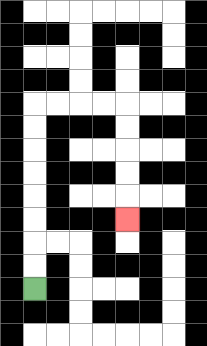{'start': '[1, 12]', 'end': '[5, 9]', 'path_directions': 'U,U,U,U,U,U,U,U,R,R,R,R,D,D,D,D,D', 'path_coordinates': '[[1, 12], [1, 11], [1, 10], [1, 9], [1, 8], [1, 7], [1, 6], [1, 5], [1, 4], [2, 4], [3, 4], [4, 4], [5, 4], [5, 5], [5, 6], [5, 7], [5, 8], [5, 9]]'}